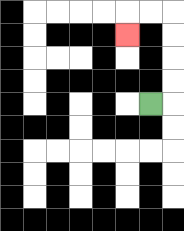{'start': '[6, 4]', 'end': '[5, 1]', 'path_directions': 'R,U,U,U,U,L,L,D', 'path_coordinates': '[[6, 4], [7, 4], [7, 3], [7, 2], [7, 1], [7, 0], [6, 0], [5, 0], [5, 1]]'}